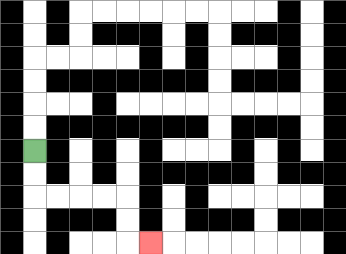{'start': '[1, 6]', 'end': '[6, 10]', 'path_directions': 'D,D,R,R,R,R,D,D,R', 'path_coordinates': '[[1, 6], [1, 7], [1, 8], [2, 8], [3, 8], [4, 8], [5, 8], [5, 9], [5, 10], [6, 10]]'}